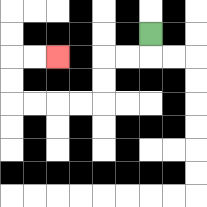{'start': '[6, 1]', 'end': '[2, 2]', 'path_directions': 'D,L,L,D,D,L,L,L,L,U,U,R,R', 'path_coordinates': '[[6, 1], [6, 2], [5, 2], [4, 2], [4, 3], [4, 4], [3, 4], [2, 4], [1, 4], [0, 4], [0, 3], [0, 2], [1, 2], [2, 2]]'}